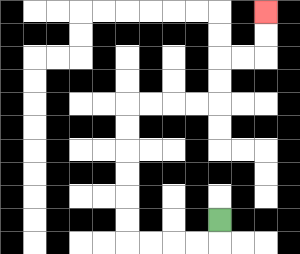{'start': '[9, 9]', 'end': '[11, 0]', 'path_directions': 'D,L,L,L,L,U,U,U,U,U,U,R,R,R,R,U,U,R,R,U,U', 'path_coordinates': '[[9, 9], [9, 10], [8, 10], [7, 10], [6, 10], [5, 10], [5, 9], [5, 8], [5, 7], [5, 6], [5, 5], [5, 4], [6, 4], [7, 4], [8, 4], [9, 4], [9, 3], [9, 2], [10, 2], [11, 2], [11, 1], [11, 0]]'}